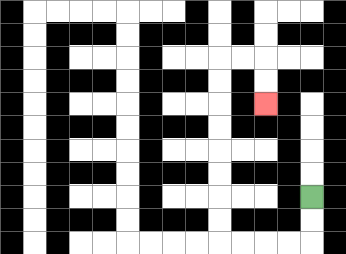{'start': '[13, 8]', 'end': '[11, 4]', 'path_directions': 'D,D,L,L,L,L,U,U,U,U,U,U,U,U,R,R,D,D', 'path_coordinates': '[[13, 8], [13, 9], [13, 10], [12, 10], [11, 10], [10, 10], [9, 10], [9, 9], [9, 8], [9, 7], [9, 6], [9, 5], [9, 4], [9, 3], [9, 2], [10, 2], [11, 2], [11, 3], [11, 4]]'}